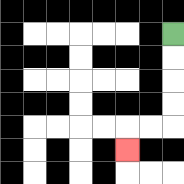{'start': '[7, 1]', 'end': '[5, 6]', 'path_directions': 'D,D,D,D,L,L,D', 'path_coordinates': '[[7, 1], [7, 2], [7, 3], [7, 4], [7, 5], [6, 5], [5, 5], [5, 6]]'}